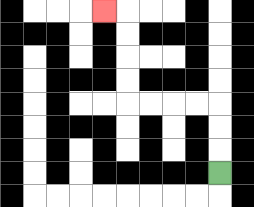{'start': '[9, 7]', 'end': '[4, 0]', 'path_directions': 'U,U,U,L,L,L,L,U,U,U,U,L', 'path_coordinates': '[[9, 7], [9, 6], [9, 5], [9, 4], [8, 4], [7, 4], [6, 4], [5, 4], [5, 3], [5, 2], [5, 1], [5, 0], [4, 0]]'}